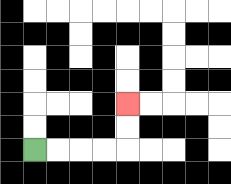{'start': '[1, 6]', 'end': '[5, 4]', 'path_directions': 'R,R,R,R,U,U', 'path_coordinates': '[[1, 6], [2, 6], [3, 6], [4, 6], [5, 6], [5, 5], [5, 4]]'}